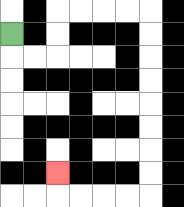{'start': '[0, 1]', 'end': '[2, 7]', 'path_directions': 'D,R,R,U,U,R,R,R,R,D,D,D,D,D,D,D,D,L,L,L,L,U', 'path_coordinates': '[[0, 1], [0, 2], [1, 2], [2, 2], [2, 1], [2, 0], [3, 0], [4, 0], [5, 0], [6, 0], [6, 1], [6, 2], [6, 3], [6, 4], [6, 5], [6, 6], [6, 7], [6, 8], [5, 8], [4, 8], [3, 8], [2, 8], [2, 7]]'}